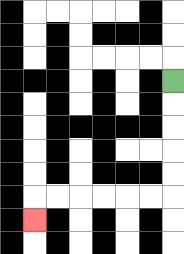{'start': '[7, 3]', 'end': '[1, 9]', 'path_directions': 'D,D,D,D,D,L,L,L,L,L,L,D', 'path_coordinates': '[[7, 3], [7, 4], [7, 5], [7, 6], [7, 7], [7, 8], [6, 8], [5, 8], [4, 8], [3, 8], [2, 8], [1, 8], [1, 9]]'}